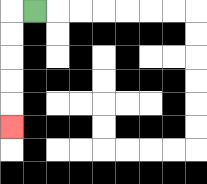{'start': '[1, 0]', 'end': '[0, 5]', 'path_directions': 'L,D,D,D,D,D', 'path_coordinates': '[[1, 0], [0, 0], [0, 1], [0, 2], [0, 3], [0, 4], [0, 5]]'}